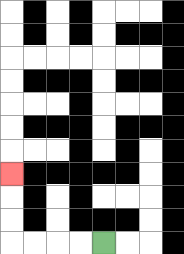{'start': '[4, 10]', 'end': '[0, 7]', 'path_directions': 'L,L,L,L,U,U,U', 'path_coordinates': '[[4, 10], [3, 10], [2, 10], [1, 10], [0, 10], [0, 9], [0, 8], [0, 7]]'}